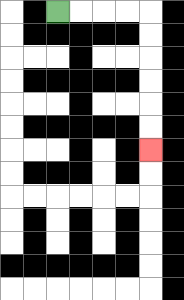{'start': '[2, 0]', 'end': '[6, 6]', 'path_directions': 'R,R,R,R,D,D,D,D,D,D', 'path_coordinates': '[[2, 0], [3, 0], [4, 0], [5, 0], [6, 0], [6, 1], [6, 2], [6, 3], [6, 4], [6, 5], [6, 6]]'}